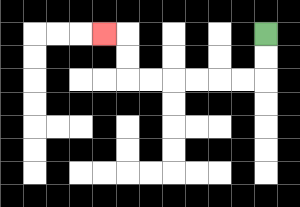{'start': '[11, 1]', 'end': '[4, 1]', 'path_directions': 'D,D,L,L,L,L,L,L,U,U,L', 'path_coordinates': '[[11, 1], [11, 2], [11, 3], [10, 3], [9, 3], [8, 3], [7, 3], [6, 3], [5, 3], [5, 2], [5, 1], [4, 1]]'}